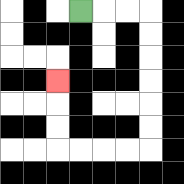{'start': '[3, 0]', 'end': '[2, 3]', 'path_directions': 'R,R,R,D,D,D,D,D,D,L,L,L,L,U,U,U', 'path_coordinates': '[[3, 0], [4, 0], [5, 0], [6, 0], [6, 1], [6, 2], [6, 3], [6, 4], [6, 5], [6, 6], [5, 6], [4, 6], [3, 6], [2, 6], [2, 5], [2, 4], [2, 3]]'}